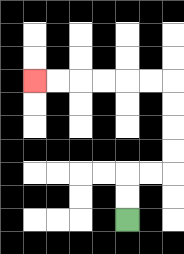{'start': '[5, 9]', 'end': '[1, 3]', 'path_directions': 'U,U,R,R,U,U,U,U,L,L,L,L,L,L', 'path_coordinates': '[[5, 9], [5, 8], [5, 7], [6, 7], [7, 7], [7, 6], [7, 5], [7, 4], [7, 3], [6, 3], [5, 3], [4, 3], [3, 3], [2, 3], [1, 3]]'}